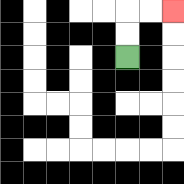{'start': '[5, 2]', 'end': '[7, 0]', 'path_directions': 'U,U,R,R', 'path_coordinates': '[[5, 2], [5, 1], [5, 0], [6, 0], [7, 0]]'}